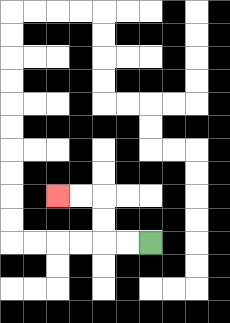{'start': '[6, 10]', 'end': '[2, 8]', 'path_directions': 'L,L,U,U,L,L', 'path_coordinates': '[[6, 10], [5, 10], [4, 10], [4, 9], [4, 8], [3, 8], [2, 8]]'}